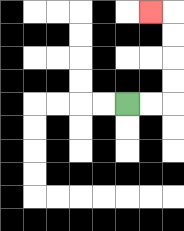{'start': '[5, 4]', 'end': '[6, 0]', 'path_directions': 'R,R,U,U,U,U,L', 'path_coordinates': '[[5, 4], [6, 4], [7, 4], [7, 3], [7, 2], [7, 1], [7, 0], [6, 0]]'}